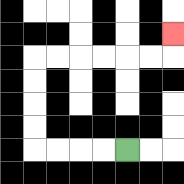{'start': '[5, 6]', 'end': '[7, 1]', 'path_directions': 'L,L,L,L,U,U,U,U,R,R,R,R,R,R,U', 'path_coordinates': '[[5, 6], [4, 6], [3, 6], [2, 6], [1, 6], [1, 5], [1, 4], [1, 3], [1, 2], [2, 2], [3, 2], [4, 2], [5, 2], [6, 2], [7, 2], [7, 1]]'}